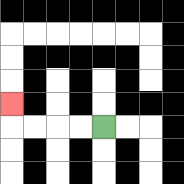{'start': '[4, 5]', 'end': '[0, 4]', 'path_directions': 'L,L,L,L,U', 'path_coordinates': '[[4, 5], [3, 5], [2, 5], [1, 5], [0, 5], [0, 4]]'}